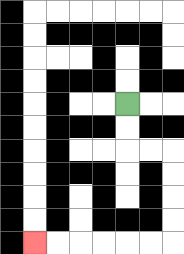{'start': '[5, 4]', 'end': '[1, 10]', 'path_directions': 'D,D,R,R,D,D,D,D,L,L,L,L,L,L', 'path_coordinates': '[[5, 4], [5, 5], [5, 6], [6, 6], [7, 6], [7, 7], [7, 8], [7, 9], [7, 10], [6, 10], [5, 10], [4, 10], [3, 10], [2, 10], [1, 10]]'}